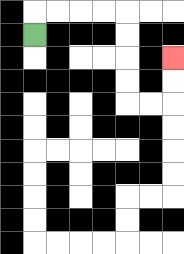{'start': '[1, 1]', 'end': '[7, 2]', 'path_directions': 'U,R,R,R,R,D,D,D,D,R,R,U,U', 'path_coordinates': '[[1, 1], [1, 0], [2, 0], [3, 0], [4, 0], [5, 0], [5, 1], [5, 2], [5, 3], [5, 4], [6, 4], [7, 4], [7, 3], [7, 2]]'}